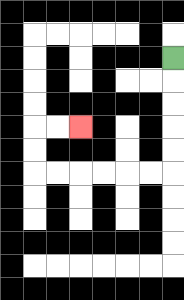{'start': '[7, 2]', 'end': '[3, 5]', 'path_directions': 'D,D,D,D,D,L,L,L,L,L,L,U,U,R,R', 'path_coordinates': '[[7, 2], [7, 3], [7, 4], [7, 5], [7, 6], [7, 7], [6, 7], [5, 7], [4, 7], [3, 7], [2, 7], [1, 7], [1, 6], [1, 5], [2, 5], [3, 5]]'}